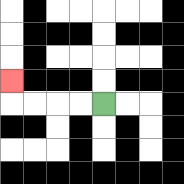{'start': '[4, 4]', 'end': '[0, 3]', 'path_directions': 'L,L,L,L,U', 'path_coordinates': '[[4, 4], [3, 4], [2, 4], [1, 4], [0, 4], [0, 3]]'}